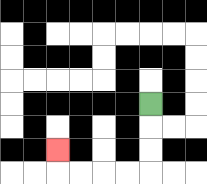{'start': '[6, 4]', 'end': '[2, 6]', 'path_directions': 'D,D,D,L,L,L,L,U', 'path_coordinates': '[[6, 4], [6, 5], [6, 6], [6, 7], [5, 7], [4, 7], [3, 7], [2, 7], [2, 6]]'}